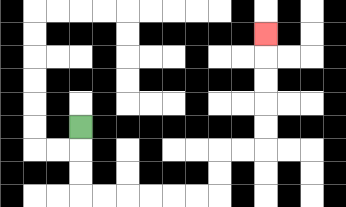{'start': '[3, 5]', 'end': '[11, 1]', 'path_directions': 'D,D,D,R,R,R,R,R,R,U,U,R,R,U,U,U,U,U', 'path_coordinates': '[[3, 5], [3, 6], [3, 7], [3, 8], [4, 8], [5, 8], [6, 8], [7, 8], [8, 8], [9, 8], [9, 7], [9, 6], [10, 6], [11, 6], [11, 5], [11, 4], [11, 3], [11, 2], [11, 1]]'}